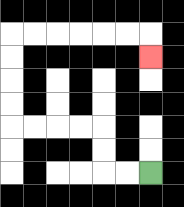{'start': '[6, 7]', 'end': '[6, 2]', 'path_directions': 'L,L,U,U,L,L,L,L,U,U,U,U,R,R,R,R,R,R,D', 'path_coordinates': '[[6, 7], [5, 7], [4, 7], [4, 6], [4, 5], [3, 5], [2, 5], [1, 5], [0, 5], [0, 4], [0, 3], [0, 2], [0, 1], [1, 1], [2, 1], [3, 1], [4, 1], [5, 1], [6, 1], [6, 2]]'}